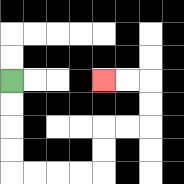{'start': '[0, 3]', 'end': '[4, 3]', 'path_directions': 'D,D,D,D,R,R,R,R,U,U,R,R,U,U,L,L', 'path_coordinates': '[[0, 3], [0, 4], [0, 5], [0, 6], [0, 7], [1, 7], [2, 7], [3, 7], [4, 7], [4, 6], [4, 5], [5, 5], [6, 5], [6, 4], [6, 3], [5, 3], [4, 3]]'}